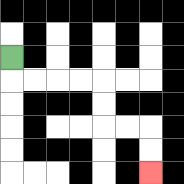{'start': '[0, 2]', 'end': '[6, 7]', 'path_directions': 'D,R,R,R,R,D,D,R,R,D,D', 'path_coordinates': '[[0, 2], [0, 3], [1, 3], [2, 3], [3, 3], [4, 3], [4, 4], [4, 5], [5, 5], [6, 5], [6, 6], [6, 7]]'}